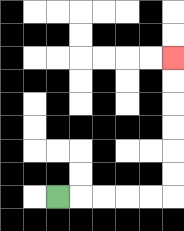{'start': '[2, 8]', 'end': '[7, 2]', 'path_directions': 'R,R,R,R,R,U,U,U,U,U,U', 'path_coordinates': '[[2, 8], [3, 8], [4, 8], [5, 8], [6, 8], [7, 8], [7, 7], [7, 6], [7, 5], [7, 4], [7, 3], [7, 2]]'}